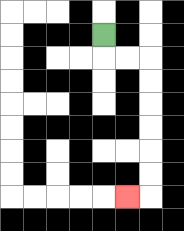{'start': '[4, 1]', 'end': '[5, 8]', 'path_directions': 'D,R,R,D,D,D,D,D,D,L', 'path_coordinates': '[[4, 1], [4, 2], [5, 2], [6, 2], [6, 3], [6, 4], [6, 5], [6, 6], [6, 7], [6, 8], [5, 8]]'}